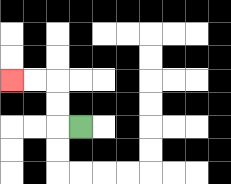{'start': '[3, 5]', 'end': '[0, 3]', 'path_directions': 'L,U,U,L,L', 'path_coordinates': '[[3, 5], [2, 5], [2, 4], [2, 3], [1, 3], [0, 3]]'}